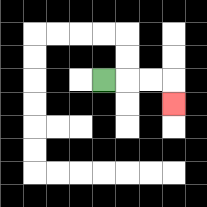{'start': '[4, 3]', 'end': '[7, 4]', 'path_directions': 'R,R,R,D', 'path_coordinates': '[[4, 3], [5, 3], [6, 3], [7, 3], [7, 4]]'}